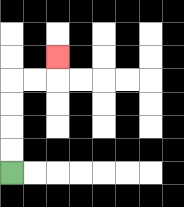{'start': '[0, 7]', 'end': '[2, 2]', 'path_directions': 'U,U,U,U,R,R,U', 'path_coordinates': '[[0, 7], [0, 6], [0, 5], [0, 4], [0, 3], [1, 3], [2, 3], [2, 2]]'}